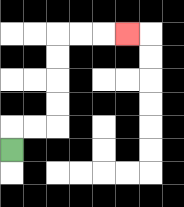{'start': '[0, 6]', 'end': '[5, 1]', 'path_directions': 'U,R,R,U,U,U,U,R,R,R', 'path_coordinates': '[[0, 6], [0, 5], [1, 5], [2, 5], [2, 4], [2, 3], [2, 2], [2, 1], [3, 1], [4, 1], [5, 1]]'}